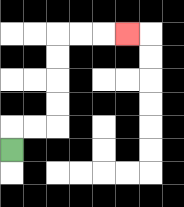{'start': '[0, 6]', 'end': '[5, 1]', 'path_directions': 'U,R,R,U,U,U,U,R,R,R', 'path_coordinates': '[[0, 6], [0, 5], [1, 5], [2, 5], [2, 4], [2, 3], [2, 2], [2, 1], [3, 1], [4, 1], [5, 1]]'}